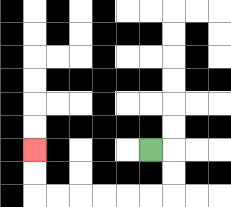{'start': '[6, 6]', 'end': '[1, 6]', 'path_directions': 'R,D,D,L,L,L,L,L,L,U,U', 'path_coordinates': '[[6, 6], [7, 6], [7, 7], [7, 8], [6, 8], [5, 8], [4, 8], [3, 8], [2, 8], [1, 8], [1, 7], [1, 6]]'}